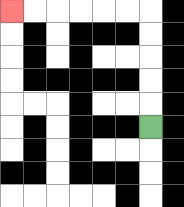{'start': '[6, 5]', 'end': '[0, 0]', 'path_directions': 'U,U,U,U,U,L,L,L,L,L,L', 'path_coordinates': '[[6, 5], [6, 4], [6, 3], [6, 2], [6, 1], [6, 0], [5, 0], [4, 0], [3, 0], [2, 0], [1, 0], [0, 0]]'}